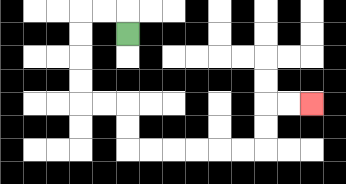{'start': '[5, 1]', 'end': '[13, 4]', 'path_directions': 'U,L,L,D,D,D,D,R,R,D,D,R,R,R,R,R,R,U,U,R,R', 'path_coordinates': '[[5, 1], [5, 0], [4, 0], [3, 0], [3, 1], [3, 2], [3, 3], [3, 4], [4, 4], [5, 4], [5, 5], [5, 6], [6, 6], [7, 6], [8, 6], [9, 6], [10, 6], [11, 6], [11, 5], [11, 4], [12, 4], [13, 4]]'}